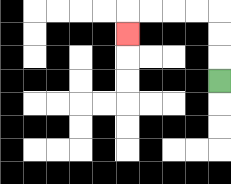{'start': '[9, 3]', 'end': '[5, 1]', 'path_directions': 'U,U,U,L,L,L,L,D', 'path_coordinates': '[[9, 3], [9, 2], [9, 1], [9, 0], [8, 0], [7, 0], [6, 0], [5, 0], [5, 1]]'}